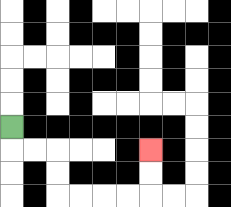{'start': '[0, 5]', 'end': '[6, 6]', 'path_directions': 'D,R,R,D,D,R,R,R,R,U,U', 'path_coordinates': '[[0, 5], [0, 6], [1, 6], [2, 6], [2, 7], [2, 8], [3, 8], [4, 8], [5, 8], [6, 8], [6, 7], [6, 6]]'}